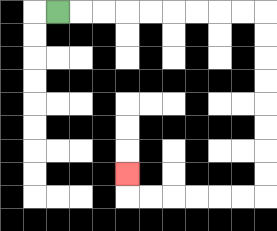{'start': '[2, 0]', 'end': '[5, 7]', 'path_directions': 'R,R,R,R,R,R,R,R,R,D,D,D,D,D,D,D,D,L,L,L,L,L,L,U', 'path_coordinates': '[[2, 0], [3, 0], [4, 0], [5, 0], [6, 0], [7, 0], [8, 0], [9, 0], [10, 0], [11, 0], [11, 1], [11, 2], [11, 3], [11, 4], [11, 5], [11, 6], [11, 7], [11, 8], [10, 8], [9, 8], [8, 8], [7, 8], [6, 8], [5, 8], [5, 7]]'}